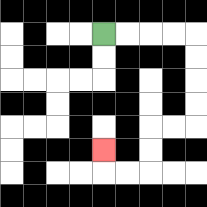{'start': '[4, 1]', 'end': '[4, 6]', 'path_directions': 'R,R,R,R,D,D,D,D,L,L,D,D,L,L,U', 'path_coordinates': '[[4, 1], [5, 1], [6, 1], [7, 1], [8, 1], [8, 2], [8, 3], [8, 4], [8, 5], [7, 5], [6, 5], [6, 6], [6, 7], [5, 7], [4, 7], [4, 6]]'}